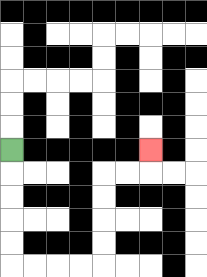{'start': '[0, 6]', 'end': '[6, 6]', 'path_directions': 'D,D,D,D,D,R,R,R,R,U,U,U,U,R,R,U', 'path_coordinates': '[[0, 6], [0, 7], [0, 8], [0, 9], [0, 10], [0, 11], [1, 11], [2, 11], [3, 11], [4, 11], [4, 10], [4, 9], [4, 8], [4, 7], [5, 7], [6, 7], [6, 6]]'}